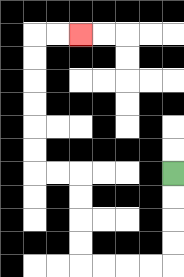{'start': '[7, 7]', 'end': '[3, 1]', 'path_directions': 'D,D,D,D,L,L,L,L,U,U,U,U,L,L,U,U,U,U,U,U,R,R', 'path_coordinates': '[[7, 7], [7, 8], [7, 9], [7, 10], [7, 11], [6, 11], [5, 11], [4, 11], [3, 11], [3, 10], [3, 9], [3, 8], [3, 7], [2, 7], [1, 7], [1, 6], [1, 5], [1, 4], [1, 3], [1, 2], [1, 1], [2, 1], [3, 1]]'}